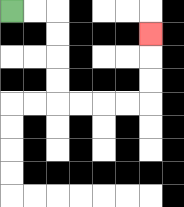{'start': '[0, 0]', 'end': '[6, 1]', 'path_directions': 'R,R,D,D,D,D,R,R,R,R,U,U,U', 'path_coordinates': '[[0, 0], [1, 0], [2, 0], [2, 1], [2, 2], [2, 3], [2, 4], [3, 4], [4, 4], [5, 4], [6, 4], [6, 3], [6, 2], [6, 1]]'}